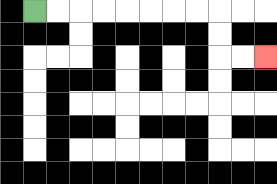{'start': '[1, 0]', 'end': '[11, 2]', 'path_directions': 'R,R,R,R,R,R,R,R,D,D,R,R', 'path_coordinates': '[[1, 0], [2, 0], [3, 0], [4, 0], [5, 0], [6, 0], [7, 0], [8, 0], [9, 0], [9, 1], [9, 2], [10, 2], [11, 2]]'}